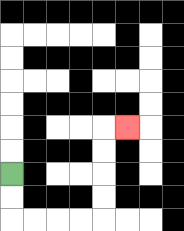{'start': '[0, 7]', 'end': '[5, 5]', 'path_directions': 'D,D,R,R,R,R,U,U,U,U,R', 'path_coordinates': '[[0, 7], [0, 8], [0, 9], [1, 9], [2, 9], [3, 9], [4, 9], [4, 8], [4, 7], [4, 6], [4, 5], [5, 5]]'}